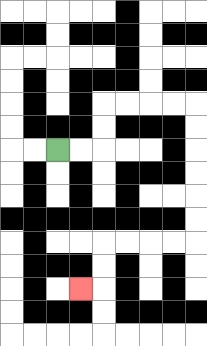{'start': '[2, 6]', 'end': '[3, 12]', 'path_directions': 'R,R,U,U,R,R,R,R,D,D,D,D,D,D,L,L,L,L,D,D,L', 'path_coordinates': '[[2, 6], [3, 6], [4, 6], [4, 5], [4, 4], [5, 4], [6, 4], [7, 4], [8, 4], [8, 5], [8, 6], [8, 7], [8, 8], [8, 9], [8, 10], [7, 10], [6, 10], [5, 10], [4, 10], [4, 11], [4, 12], [3, 12]]'}